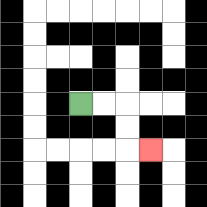{'start': '[3, 4]', 'end': '[6, 6]', 'path_directions': 'R,R,D,D,R', 'path_coordinates': '[[3, 4], [4, 4], [5, 4], [5, 5], [5, 6], [6, 6]]'}